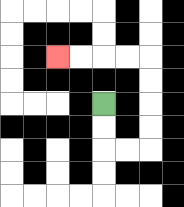{'start': '[4, 4]', 'end': '[2, 2]', 'path_directions': 'D,D,R,R,U,U,U,U,L,L,L,L', 'path_coordinates': '[[4, 4], [4, 5], [4, 6], [5, 6], [6, 6], [6, 5], [6, 4], [6, 3], [6, 2], [5, 2], [4, 2], [3, 2], [2, 2]]'}